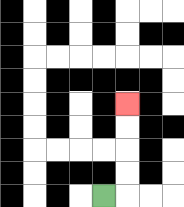{'start': '[4, 8]', 'end': '[5, 4]', 'path_directions': 'R,U,U,U,U', 'path_coordinates': '[[4, 8], [5, 8], [5, 7], [5, 6], [5, 5], [5, 4]]'}